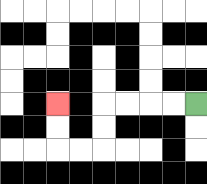{'start': '[8, 4]', 'end': '[2, 4]', 'path_directions': 'L,L,L,L,D,D,L,L,U,U', 'path_coordinates': '[[8, 4], [7, 4], [6, 4], [5, 4], [4, 4], [4, 5], [4, 6], [3, 6], [2, 6], [2, 5], [2, 4]]'}